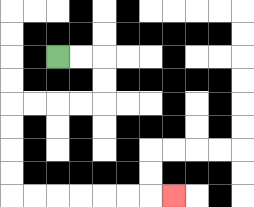{'start': '[2, 2]', 'end': '[7, 8]', 'path_directions': 'R,R,D,D,L,L,L,L,D,D,D,D,R,R,R,R,R,R,R', 'path_coordinates': '[[2, 2], [3, 2], [4, 2], [4, 3], [4, 4], [3, 4], [2, 4], [1, 4], [0, 4], [0, 5], [0, 6], [0, 7], [0, 8], [1, 8], [2, 8], [3, 8], [4, 8], [5, 8], [6, 8], [7, 8]]'}